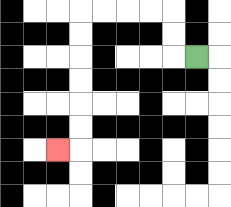{'start': '[8, 2]', 'end': '[2, 6]', 'path_directions': 'L,U,U,L,L,L,L,D,D,D,D,D,D,L', 'path_coordinates': '[[8, 2], [7, 2], [7, 1], [7, 0], [6, 0], [5, 0], [4, 0], [3, 0], [3, 1], [3, 2], [3, 3], [3, 4], [3, 5], [3, 6], [2, 6]]'}